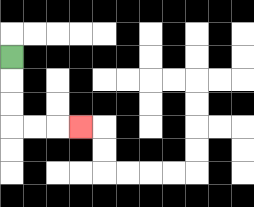{'start': '[0, 2]', 'end': '[3, 5]', 'path_directions': 'D,D,D,R,R,R', 'path_coordinates': '[[0, 2], [0, 3], [0, 4], [0, 5], [1, 5], [2, 5], [3, 5]]'}